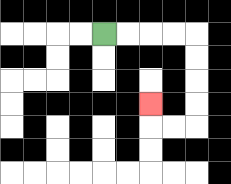{'start': '[4, 1]', 'end': '[6, 4]', 'path_directions': 'R,R,R,R,D,D,D,D,L,L,U', 'path_coordinates': '[[4, 1], [5, 1], [6, 1], [7, 1], [8, 1], [8, 2], [8, 3], [8, 4], [8, 5], [7, 5], [6, 5], [6, 4]]'}